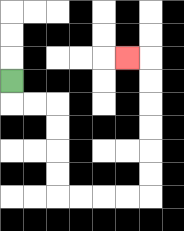{'start': '[0, 3]', 'end': '[5, 2]', 'path_directions': 'D,R,R,D,D,D,D,R,R,R,R,U,U,U,U,U,U,L', 'path_coordinates': '[[0, 3], [0, 4], [1, 4], [2, 4], [2, 5], [2, 6], [2, 7], [2, 8], [3, 8], [4, 8], [5, 8], [6, 8], [6, 7], [6, 6], [6, 5], [6, 4], [6, 3], [6, 2], [5, 2]]'}